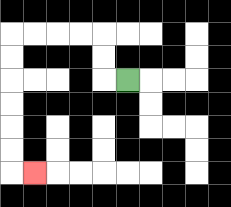{'start': '[5, 3]', 'end': '[1, 7]', 'path_directions': 'L,U,U,L,L,L,L,D,D,D,D,D,D,R', 'path_coordinates': '[[5, 3], [4, 3], [4, 2], [4, 1], [3, 1], [2, 1], [1, 1], [0, 1], [0, 2], [0, 3], [0, 4], [0, 5], [0, 6], [0, 7], [1, 7]]'}